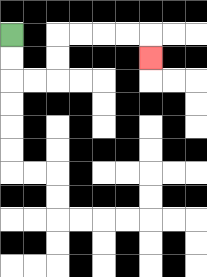{'start': '[0, 1]', 'end': '[6, 2]', 'path_directions': 'D,D,R,R,U,U,R,R,R,R,D', 'path_coordinates': '[[0, 1], [0, 2], [0, 3], [1, 3], [2, 3], [2, 2], [2, 1], [3, 1], [4, 1], [5, 1], [6, 1], [6, 2]]'}